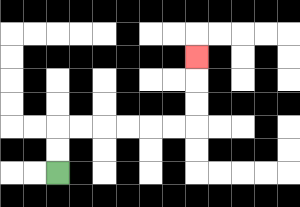{'start': '[2, 7]', 'end': '[8, 2]', 'path_directions': 'U,U,R,R,R,R,R,R,U,U,U', 'path_coordinates': '[[2, 7], [2, 6], [2, 5], [3, 5], [4, 5], [5, 5], [6, 5], [7, 5], [8, 5], [8, 4], [8, 3], [8, 2]]'}